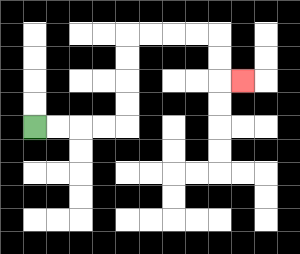{'start': '[1, 5]', 'end': '[10, 3]', 'path_directions': 'R,R,R,R,U,U,U,U,R,R,R,R,D,D,R', 'path_coordinates': '[[1, 5], [2, 5], [3, 5], [4, 5], [5, 5], [5, 4], [5, 3], [5, 2], [5, 1], [6, 1], [7, 1], [8, 1], [9, 1], [9, 2], [9, 3], [10, 3]]'}